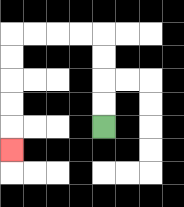{'start': '[4, 5]', 'end': '[0, 6]', 'path_directions': 'U,U,U,U,L,L,L,L,D,D,D,D,D', 'path_coordinates': '[[4, 5], [4, 4], [4, 3], [4, 2], [4, 1], [3, 1], [2, 1], [1, 1], [0, 1], [0, 2], [0, 3], [0, 4], [0, 5], [0, 6]]'}